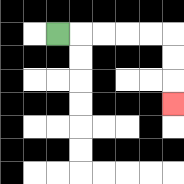{'start': '[2, 1]', 'end': '[7, 4]', 'path_directions': 'R,R,R,R,R,D,D,D', 'path_coordinates': '[[2, 1], [3, 1], [4, 1], [5, 1], [6, 1], [7, 1], [7, 2], [7, 3], [7, 4]]'}